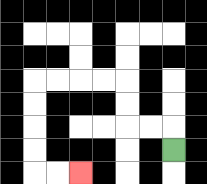{'start': '[7, 6]', 'end': '[3, 7]', 'path_directions': 'U,L,L,U,U,L,L,L,L,D,D,D,D,R,R', 'path_coordinates': '[[7, 6], [7, 5], [6, 5], [5, 5], [5, 4], [5, 3], [4, 3], [3, 3], [2, 3], [1, 3], [1, 4], [1, 5], [1, 6], [1, 7], [2, 7], [3, 7]]'}